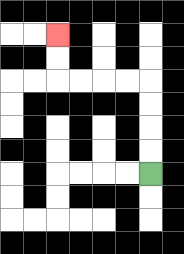{'start': '[6, 7]', 'end': '[2, 1]', 'path_directions': 'U,U,U,U,L,L,L,L,U,U', 'path_coordinates': '[[6, 7], [6, 6], [6, 5], [6, 4], [6, 3], [5, 3], [4, 3], [3, 3], [2, 3], [2, 2], [2, 1]]'}